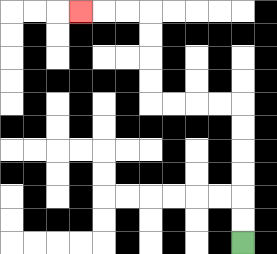{'start': '[10, 10]', 'end': '[3, 0]', 'path_directions': 'U,U,U,U,U,U,L,L,L,L,U,U,U,U,L,L,L', 'path_coordinates': '[[10, 10], [10, 9], [10, 8], [10, 7], [10, 6], [10, 5], [10, 4], [9, 4], [8, 4], [7, 4], [6, 4], [6, 3], [6, 2], [6, 1], [6, 0], [5, 0], [4, 0], [3, 0]]'}